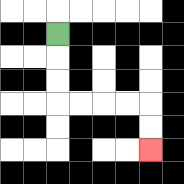{'start': '[2, 1]', 'end': '[6, 6]', 'path_directions': 'D,D,D,R,R,R,R,D,D', 'path_coordinates': '[[2, 1], [2, 2], [2, 3], [2, 4], [3, 4], [4, 4], [5, 4], [6, 4], [6, 5], [6, 6]]'}